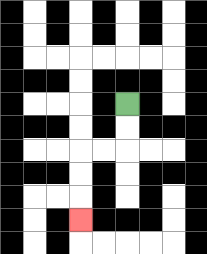{'start': '[5, 4]', 'end': '[3, 9]', 'path_directions': 'D,D,L,L,D,D,D', 'path_coordinates': '[[5, 4], [5, 5], [5, 6], [4, 6], [3, 6], [3, 7], [3, 8], [3, 9]]'}